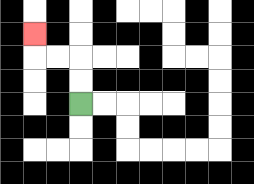{'start': '[3, 4]', 'end': '[1, 1]', 'path_directions': 'U,U,L,L,U', 'path_coordinates': '[[3, 4], [3, 3], [3, 2], [2, 2], [1, 2], [1, 1]]'}